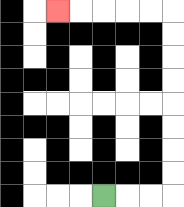{'start': '[4, 8]', 'end': '[2, 0]', 'path_directions': 'R,R,R,U,U,U,U,U,U,U,U,L,L,L,L,L', 'path_coordinates': '[[4, 8], [5, 8], [6, 8], [7, 8], [7, 7], [7, 6], [7, 5], [7, 4], [7, 3], [7, 2], [7, 1], [7, 0], [6, 0], [5, 0], [4, 0], [3, 0], [2, 0]]'}